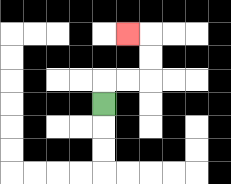{'start': '[4, 4]', 'end': '[5, 1]', 'path_directions': 'U,R,R,U,U,L', 'path_coordinates': '[[4, 4], [4, 3], [5, 3], [6, 3], [6, 2], [6, 1], [5, 1]]'}